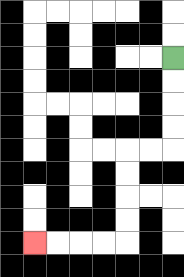{'start': '[7, 2]', 'end': '[1, 10]', 'path_directions': 'D,D,D,D,L,L,D,D,D,D,L,L,L,L', 'path_coordinates': '[[7, 2], [7, 3], [7, 4], [7, 5], [7, 6], [6, 6], [5, 6], [5, 7], [5, 8], [5, 9], [5, 10], [4, 10], [3, 10], [2, 10], [1, 10]]'}